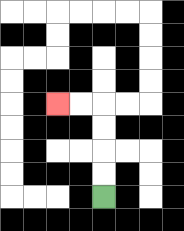{'start': '[4, 8]', 'end': '[2, 4]', 'path_directions': 'U,U,U,U,L,L', 'path_coordinates': '[[4, 8], [4, 7], [4, 6], [4, 5], [4, 4], [3, 4], [2, 4]]'}